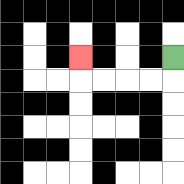{'start': '[7, 2]', 'end': '[3, 2]', 'path_directions': 'D,L,L,L,L,U', 'path_coordinates': '[[7, 2], [7, 3], [6, 3], [5, 3], [4, 3], [3, 3], [3, 2]]'}